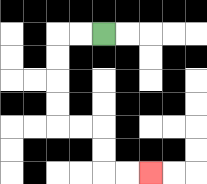{'start': '[4, 1]', 'end': '[6, 7]', 'path_directions': 'L,L,D,D,D,D,R,R,D,D,R,R', 'path_coordinates': '[[4, 1], [3, 1], [2, 1], [2, 2], [2, 3], [2, 4], [2, 5], [3, 5], [4, 5], [4, 6], [4, 7], [5, 7], [6, 7]]'}